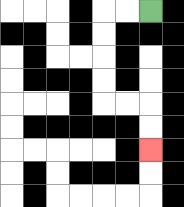{'start': '[6, 0]', 'end': '[6, 6]', 'path_directions': 'L,L,D,D,D,D,R,R,D,D', 'path_coordinates': '[[6, 0], [5, 0], [4, 0], [4, 1], [4, 2], [4, 3], [4, 4], [5, 4], [6, 4], [6, 5], [6, 6]]'}